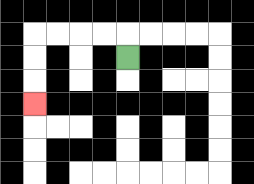{'start': '[5, 2]', 'end': '[1, 4]', 'path_directions': 'U,L,L,L,L,D,D,D', 'path_coordinates': '[[5, 2], [5, 1], [4, 1], [3, 1], [2, 1], [1, 1], [1, 2], [1, 3], [1, 4]]'}